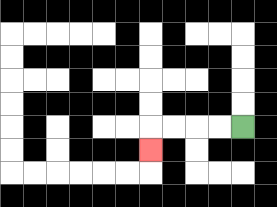{'start': '[10, 5]', 'end': '[6, 6]', 'path_directions': 'L,L,L,L,D', 'path_coordinates': '[[10, 5], [9, 5], [8, 5], [7, 5], [6, 5], [6, 6]]'}